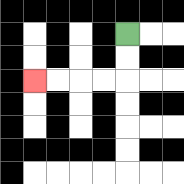{'start': '[5, 1]', 'end': '[1, 3]', 'path_directions': 'D,D,L,L,L,L', 'path_coordinates': '[[5, 1], [5, 2], [5, 3], [4, 3], [3, 3], [2, 3], [1, 3]]'}